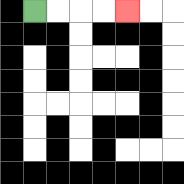{'start': '[1, 0]', 'end': '[5, 0]', 'path_directions': 'R,R,R,R', 'path_coordinates': '[[1, 0], [2, 0], [3, 0], [4, 0], [5, 0]]'}